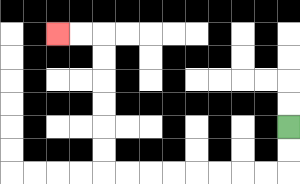{'start': '[12, 5]', 'end': '[2, 1]', 'path_directions': 'D,D,L,L,L,L,L,L,L,L,U,U,U,U,U,U,L,L', 'path_coordinates': '[[12, 5], [12, 6], [12, 7], [11, 7], [10, 7], [9, 7], [8, 7], [7, 7], [6, 7], [5, 7], [4, 7], [4, 6], [4, 5], [4, 4], [4, 3], [4, 2], [4, 1], [3, 1], [2, 1]]'}